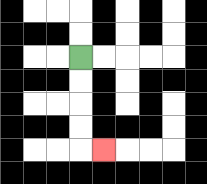{'start': '[3, 2]', 'end': '[4, 6]', 'path_directions': 'D,D,D,D,R', 'path_coordinates': '[[3, 2], [3, 3], [3, 4], [3, 5], [3, 6], [4, 6]]'}